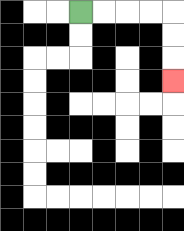{'start': '[3, 0]', 'end': '[7, 3]', 'path_directions': 'R,R,R,R,D,D,D', 'path_coordinates': '[[3, 0], [4, 0], [5, 0], [6, 0], [7, 0], [7, 1], [7, 2], [7, 3]]'}